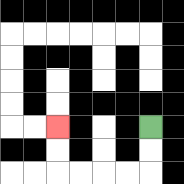{'start': '[6, 5]', 'end': '[2, 5]', 'path_directions': 'D,D,L,L,L,L,U,U', 'path_coordinates': '[[6, 5], [6, 6], [6, 7], [5, 7], [4, 7], [3, 7], [2, 7], [2, 6], [2, 5]]'}